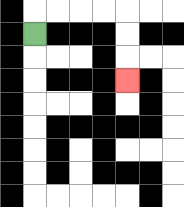{'start': '[1, 1]', 'end': '[5, 3]', 'path_directions': 'U,R,R,R,R,D,D,D', 'path_coordinates': '[[1, 1], [1, 0], [2, 0], [3, 0], [4, 0], [5, 0], [5, 1], [5, 2], [5, 3]]'}